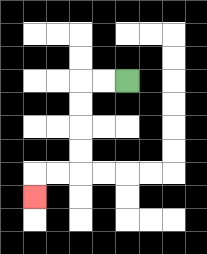{'start': '[5, 3]', 'end': '[1, 8]', 'path_directions': 'L,L,D,D,D,D,L,L,D', 'path_coordinates': '[[5, 3], [4, 3], [3, 3], [3, 4], [3, 5], [3, 6], [3, 7], [2, 7], [1, 7], [1, 8]]'}